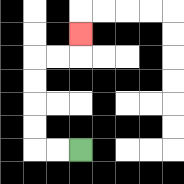{'start': '[3, 6]', 'end': '[3, 1]', 'path_directions': 'L,L,U,U,U,U,R,R,U', 'path_coordinates': '[[3, 6], [2, 6], [1, 6], [1, 5], [1, 4], [1, 3], [1, 2], [2, 2], [3, 2], [3, 1]]'}